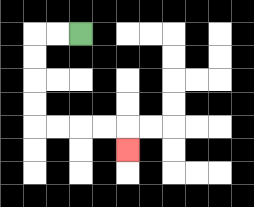{'start': '[3, 1]', 'end': '[5, 6]', 'path_directions': 'L,L,D,D,D,D,R,R,R,R,D', 'path_coordinates': '[[3, 1], [2, 1], [1, 1], [1, 2], [1, 3], [1, 4], [1, 5], [2, 5], [3, 5], [4, 5], [5, 5], [5, 6]]'}